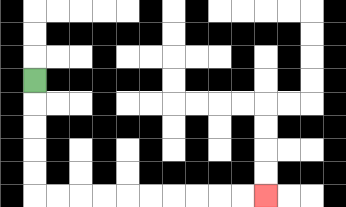{'start': '[1, 3]', 'end': '[11, 8]', 'path_directions': 'D,D,D,D,D,R,R,R,R,R,R,R,R,R,R', 'path_coordinates': '[[1, 3], [1, 4], [1, 5], [1, 6], [1, 7], [1, 8], [2, 8], [3, 8], [4, 8], [5, 8], [6, 8], [7, 8], [8, 8], [9, 8], [10, 8], [11, 8]]'}